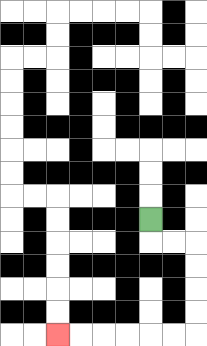{'start': '[6, 9]', 'end': '[2, 14]', 'path_directions': 'D,R,R,D,D,D,D,L,L,L,L,L,L', 'path_coordinates': '[[6, 9], [6, 10], [7, 10], [8, 10], [8, 11], [8, 12], [8, 13], [8, 14], [7, 14], [6, 14], [5, 14], [4, 14], [3, 14], [2, 14]]'}